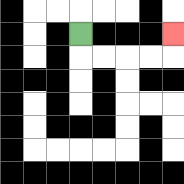{'start': '[3, 1]', 'end': '[7, 1]', 'path_directions': 'D,R,R,R,R,U', 'path_coordinates': '[[3, 1], [3, 2], [4, 2], [5, 2], [6, 2], [7, 2], [7, 1]]'}